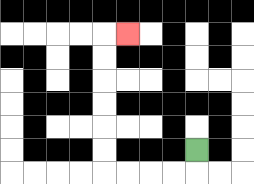{'start': '[8, 6]', 'end': '[5, 1]', 'path_directions': 'D,L,L,L,L,U,U,U,U,U,U,R', 'path_coordinates': '[[8, 6], [8, 7], [7, 7], [6, 7], [5, 7], [4, 7], [4, 6], [4, 5], [4, 4], [4, 3], [4, 2], [4, 1], [5, 1]]'}